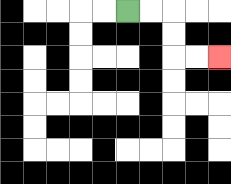{'start': '[5, 0]', 'end': '[9, 2]', 'path_directions': 'R,R,D,D,R,R', 'path_coordinates': '[[5, 0], [6, 0], [7, 0], [7, 1], [7, 2], [8, 2], [9, 2]]'}